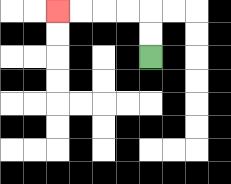{'start': '[6, 2]', 'end': '[2, 0]', 'path_directions': 'U,U,L,L,L,L', 'path_coordinates': '[[6, 2], [6, 1], [6, 0], [5, 0], [4, 0], [3, 0], [2, 0]]'}